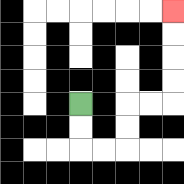{'start': '[3, 4]', 'end': '[7, 0]', 'path_directions': 'D,D,R,R,U,U,R,R,U,U,U,U', 'path_coordinates': '[[3, 4], [3, 5], [3, 6], [4, 6], [5, 6], [5, 5], [5, 4], [6, 4], [7, 4], [7, 3], [7, 2], [7, 1], [7, 0]]'}